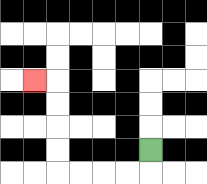{'start': '[6, 6]', 'end': '[1, 3]', 'path_directions': 'D,L,L,L,L,U,U,U,U,L', 'path_coordinates': '[[6, 6], [6, 7], [5, 7], [4, 7], [3, 7], [2, 7], [2, 6], [2, 5], [2, 4], [2, 3], [1, 3]]'}